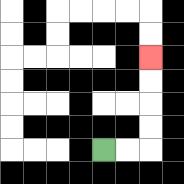{'start': '[4, 6]', 'end': '[6, 2]', 'path_directions': 'R,R,U,U,U,U', 'path_coordinates': '[[4, 6], [5, 6], [6, 6], [6, 5], [6, 4], [6, 3], [6, 2]]'}